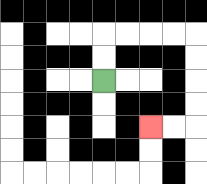{'start': '[4, 3]', 'end': '[6, 5]', 'path_directions': 'U,U,R,R,R,R,D,D,D,D,L,L', 'path_coordinates': '[[4, 3], [4, 2], [4, 1], [5, 1], [6, 1], [7, 1], [8, 1], [8, 2], [8, 3], [8, 4], [8, 5], [7, 5], [6, 5]]'}